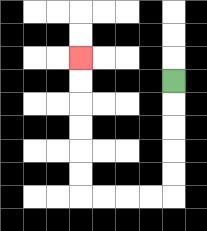{'start': '[7, 3]', 'end': '[3, 2]', 'path_directions': 'D,D,D,D,D,L,L,L,L,U,U,U,U,U,U', 'path_coordinates': '[[7, 3], [7, 4], [7, 5], [7, 6], [7, 7], [7, 8], [6, 8], [5, 8], [4, 8], [3, 8], [3, 7], [3, 6], [3, 5], [3, 4], [3, 3], [3, 2]]'}